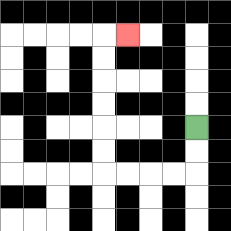{'start': '[8, 5]', 'end': '[5, 1]', 'path_directions': 'D,D,L,L,L,L,U,U,U,U,U,U,R', 'path_coordinates': '[[8, 5], [8, 6], [8, 7], [7, 7], [6, 7], [5, 7], [4, 7], [4, 6], [4, 5], [4, 4], [4, 3], [4, 2], [4, 1], [5, 1]]'}